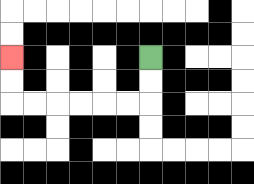{'start': '[6, 2]', 'end': '[0, 2]', 'path_directions': 'D,D,L,L,L,L,L,L,U,U', 'path_coordinates': '[[6, 2], [6, 3], [6, 4], [5, 4], [4, 4], [3, 4], [2, 4], [1, 4], [0, 4], [0, 3], [0, 2]]'}